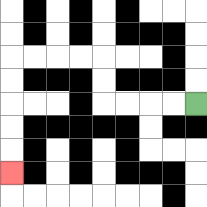{'start': '[8, 4]', 'end': '[0, 7]', 'path_directions': 'L,L,L,L,U,U,L,L,L,L,D,D,D,D,D', 'path_coordinates': '[[8, 4], [7, 4], [6, 4], [5, 4], [4, 4], [4, 3], [4, 2], [3, 2], [2, 2], [1, 2], [0, 2], [0, 3], [0, 4], [0, 5], [0, 6], [0, 7]]'}